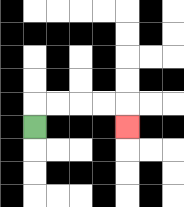{'start': '[1, 5]', 'end': '[5, 5]', 'path_directions': 'U,R,R,R,R,D', 'path_coordinates': '[[1, 5], [1, 4], [2, 4], [3, 4], [4, 4], [5, 4], [5, 5]]'}